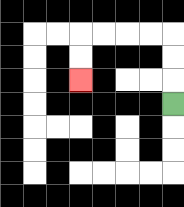{'start': '[7, 4]', 'end': '[3, 3]', 'path_directions': 'U,U,U,L,L,L,L,D,D', 'path_coordinates': '[[7, 4], [7, 3], [7, 2], [7, 1], [6, 1], [5, 1], [4, 1], [3, 1], [3, 2], [3, 3]]'}